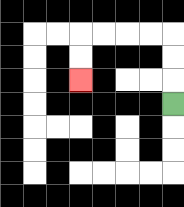{'start': '[7, 4]', 'end': '[3, 3]', 'path_directions': 'U,U,U,L,L,L,L,D,D', 'path_coordinates': '[[7, 4], [7, 3], [7, 2], [7, 1], [6, 1], [5, 1], [4, 1], [3, 1], [3, 2], [3, 3]]'}